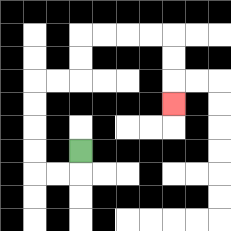{'start': '[3, 6]', 'end': '[7, 4]', 'path_directions': 'D,L,L,U,U,U,U,R,R,U,U,R,R,R,R,D,D,D', 'path_coordinates': '[[3, 6], [3, 7], [2, 7], [1, 7], [1, 6], [1, 5], [1, 4], [1, 3], [2, 3], [3, 3], [3, 2], [3, 1], [4, 1], [5, 1], [6, 1], [7, 1], [7, 2], [7, 3], [7, 4]]'}